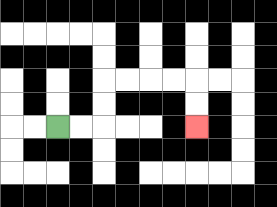{'start': '[2, 5]', 'end': '[8, 5]', 'path_directions': 'R,R,U,U,R,R,R,R,D,D', 'path_coordinates': '[[2, 5], [3, 5], [4, 5], [4, 4], [4, 3], [5, 3], [6, 3], [7, 3], [8, 3], [8, 4], [8, 5]]'}